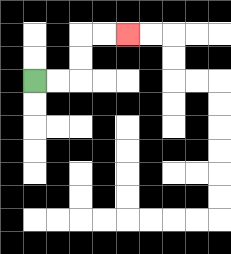{'start': '[1, 3]', 'end': '[5, 1]', 'path_directions': 'R,R,U,U,R,R', 'path_coordinates': '[[1, 3], [2, 3], [3, 3], [3, 2], [3, 1], [4, 1], [5, 1]]'}